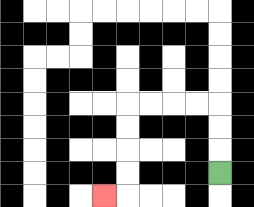{'start': '[9, 7]', 'end': '[4, 8]', 'path_directions': 'U,U,U,L,L,L,L,D,D,D,D,L', 'path_coordinates': '[[9, 7], [9, 6], [9, 5], [9, 4], [8, 4], [7, 4], [6, 4], [5, 4], [5, 5], [5, 6], [5, 7], [5, 8], [4, 8]]'}